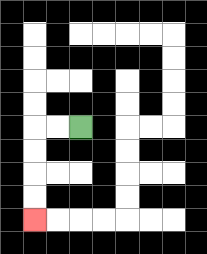{'start': '[3, 5]', 'end': '[1, 9]', 'path_directions': 'L,L,D,D,D,D', 'path_coordinates': '[[3, 5], [2, 5], [1, 5], [1, 6], [1, 7], [1, 8], [1, 9]]'}